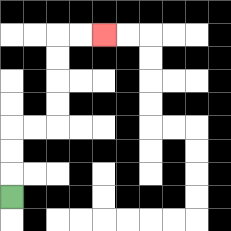{'start': '[0, 8]', 'end': '[4, 1]', 'path_directions': 'U,U,U,R,R,U,U,U,U,R,R', 'path_coordinates': '[[0, 8], [0, 7], [0, 6], [0, 5], [1, 5], [2, 5], [2, 4], [2, 3], [2, 2], [2, 1], [3, 1], [4, 1]]'}